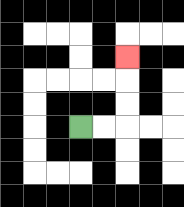{'start': '[3, 5]', 'end': '[5, 2]', 'path_directions': 'R,R,U,U,U', 'path_coordinates': '[[3, 5], [4, 5], [5, 5], [5, 4], [5, 3], [5, 2]]'}